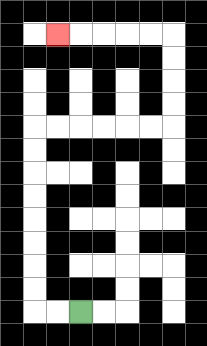{'start': '[3, 13]', 'end': '[2, 1]', 'path_directions': 'L,L,U,U,U,U,U,U,U,U,R,R,R,R,R,R,U,U,U,U,L,L,L,L,L', 'path_coordinates': '[[3, 13], [2, 13], [1, 13], [1, 12], [1, 11], [1, 10], [1, 9], [1, 8], [1, 7], [1, 6], [1, 5], [2, 5], [3, 5], [4, 5], [5, 5], [6, 5], [7, 5], [7, 4], [7, 3], [7, 2], [7, 1], [6, 1], [5, 1], [4, 1], [3, 1], [2, 1]]'}